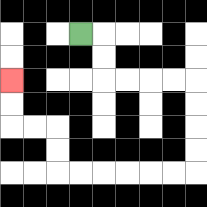{'start': '[3, 1]', 'end': '[0, 3]', 'path_directions': 'R,D,D,R,R,R,R,D,D,D,D,L,L,L,L,L,L,U,U,L,L,U,U', 'path_coordinates': '[[3, 1], [4, 1], [4, 2], [4, 3], [5, 3], [6, 3], [7, 3], [8, 3], [8, 4], [8, 5], [8, 6], [8, 7], [7, 7], [6, 7], [5, 7], [4, 7], [3, 7], [2, 7], [2, 6], [2, 5], [1, 5], [0, 5], [0, 4], [0, 3]]'}